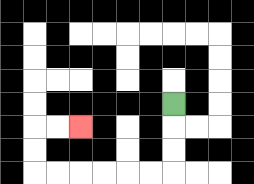{'start': '[7, 4]', 'end': '[3, 5]', 'path_directions': 'D,D,D,L,L,L,L,L,L,U,U,R,R', 'path_coordinates': '[[7, 4], [7, 5], [7, 6], [7, 7], [6, 7], [5, 7], [4, 7], [3, 7], [2, 7], [1, 7], [1, 6], [1, 5], [2, 5], [3, 5]]'}